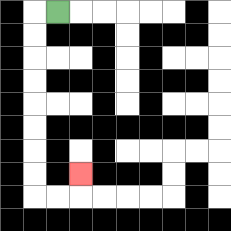{'start': '[2, 0]', 'end': '[3, 7]', 'path_directions': 'L,D,D,D,D,D,D,D,D,R,R,U', 'path_coordinates': '[[2, 0], [1, 0], [1, 1], [1, 2], [1, 3], [1, 4], [1, 5], [1, 6], [1, 7], [1, 8], [2, 8], [3, 8], [3, 7]]'}